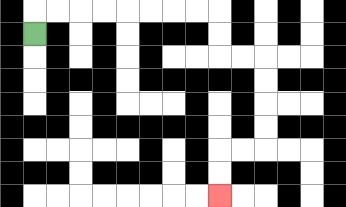{'start': '[1, 1]', 'end': '[9, 8]', 'path_directions': 'U,R,R,R,R,R,R,R,R,D,D,R,R,D,D,D,D,L,L,D,D', 'path_coordinates': '[[1, 1], [1, 0], [2, 0], [3, 0], [4, 0], [5, 0], [6, 0], [7, 0], [8, 0], [9, 0], [9, 1], [9, 2], [10, 2], [11, 2], [11, 3], [11, 4], [11, 5], [11, 6], [10, 6], [9, 6], [9, 7], [9, 8]]'}